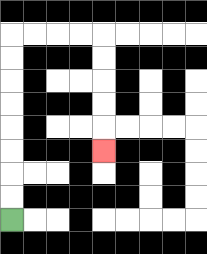{'start': '[0, 9]', 'end': '[4, 6]', 'path_directions': 'U,U,U,U,U,U,U,U,R,R,R,R,D,D,D,D,D', 'path_coordinates': '[[0, 9], [0, 8], [0, 7], [0, 6], [0, 5], [0, 4], [0, 3], [0, 2], [0, 1], [1, 1], [2, 1], [3, 1], [4, 1], [4, 2], [4, 3], [4, 4], [4, 5], [4, 6]]'}